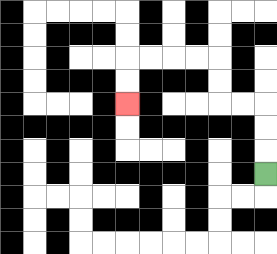{'start': '[11, 7]', 'end': '[5, 4]', 'path_directions': 'U,U,U,L,L,U,U,L,L,L,L,D,D', 'path_coordinates': '[[11, 7], [11, 6], [11, 5], [11, 4], [10, 4], [9, 4], [9, 3], [9, 2], [8, 2], [7, 2], [6, 2], [5, 2], [5, 3], [5, 4]]'}